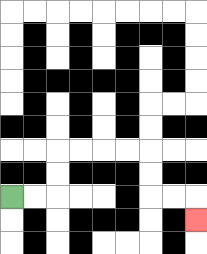{'start': '[0, 8]', 'end': '[8, 9]', 'path_directions': 'R,R,U,U,R,R,R,R,D,D,R,R,D', 'path_coordinates': '[[0, 8], [1, 8], [2, 8], [2, 7], [2, 6], [3, 6], [4, 6], [5, 6], [6, 6], [6, 7], [6, 8], [7, 8], [8, 8], [8, 9]]'}